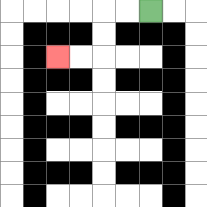{'start': '[6, 0]', 'end': '[2, 2]', 'path_directions': 'L,L,D,D,L,L', 'path_coordinates': '[[6, 0], [5, 0], [4, 0], [4, 1], [4, 2], [3, 2], [2, 2]]'}